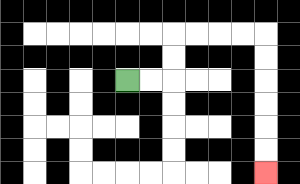{'start': '[5, 3]', 'end': '[11, 7]', 'path_directions': 'R,R,U,U,R,R,R,R,D,D,D,D,D,D', 'path_coordinates': '[[5, 3], [6, 3], [7, 3], [7, 2], [7, 1], [8, 1], [9, 1], [10, 1], [11, 1], [11, 2], [11, 3], [11, 4], [11, 5], [11, 6], [11, 7]]'}